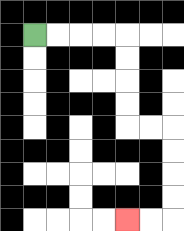{'start': '[1, 1]', 'end': '[5, 9]', 'path_directions': 'R,R,R,R,D,D,D,D,R,R,D,D,D,D,L,L', 'path_coordinates': '[[1, 1], [2, 1], [3, 1], [4, 1], [5, 1], [5, 2], [5, 3], [5, 4], [5, 5], [6, 5], [7, 5], [7, 6], [7, 7], [7, 8], [7, 9], [6, 9], [5, 9]]'}